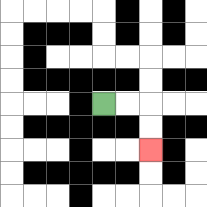{'start': '[4, 4]', 'end': '[6, 6]', 'path_directions': 'R,R,D,D', 'path_coordinates': '[[4, 4], [5, 4], [6, 4], [6, 5], [6, 6]]'}